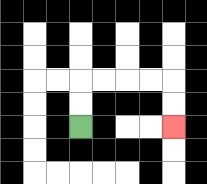{'start': '[3, 5]', 'end': '[7, 5]', 'path_directions': 'U,U,R,R,R,R,D,D', 'path_coordinates': '[[3, 5], [3, 4], [3, 3], [4, 3], [5, 3], [6, 3], [7, 3], [7, 4], [7, 5]]'}